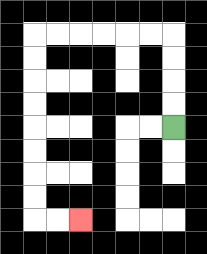{'start': '[7, 5]', 'end': '[3, 9]', 'path_directions': 'U,U,U,U,L,L,L,L,L,L,D,D,D,D,D,D,D,D,R,R', 'path_coordinates': '[[7, 5], [7, 4], [7, 3], [7, 2], [7, 1], [6, 1], [5, 1], [4, 1], [3, 1], [2, 1], [1, 1], [1, 2], [1, 3], [1, 4], [1, 5], [1, 6], [1, 7], [1, 8], [1, 9], [2, 9], [3, 9]]'}